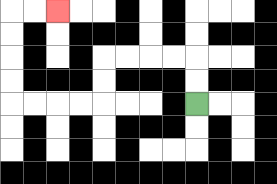{'start': '[8, 4]', 'end': '[2, 0]', 'path_directions': 'U,U,L,L,L,L,D,D,L,L,L,L,U,U,U,U,R,R', 'path_coordinates': '[[8, 4], [8, 3], [8, 2], [7, 2], [6, 2], [5, 2], [4, 2], [4, 3], [4, 4], [3, 4], [2, 4], [1, 4], [0, 4], [0, 3], [0, 2], [0, 1], [0, 0], [1, 0], [2, 0]]'}